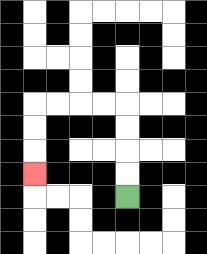{'start': '[5, 8]', 'end': '[1, 7]', 'path_directions': 'U,U,U,U,L,L,L,L,D,D,D', 'path_coordinates': '[[5, 8], [5, 7], [5, 6], [5, 5], [5, 4], [4, 4], [3, 4], [2, 4], [1, 4], [1, 5], [1, 6], [1, 7]]'}